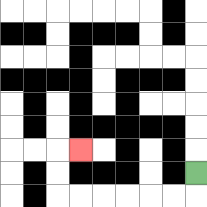{'start': '[8, 7]', 'end': '[3, 6]', 'path_directions': 'D,L,L,L,L,L,L,U,U,R', 'path_coordinates': '[[8, 7], [8, 8], [7, 8], [6, 8], [5, 8], [4, 8], [3, 8], [2, 8], [2, 7], [2, 6], [3, 6]]'}